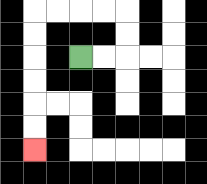{'start': '[3, 2]', 'end': '[1, 6]', 'path_directions': 'R,R,U,U,L,L,L,L,D,D,D,D,D,D', 'path_coordinates': '[[3, 2], [4, 2], [5, 2], [5, 1], [5, 0], [4, 0], [3, 0], [2, 0], [1, 0], [1, 1], [1, 2], [1, 3], [1, 4], [1, 5], [1, 6]]'}